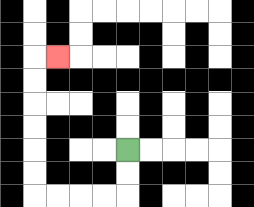{'start': '[5, 6]', 'end': '[2, 2]', 'path_directions': 'D,D,L,L,L,L,U,U,U,U,U,U,R', 'path_coordinates': '[[5, 6], [5, 7], [5, 8], [4, 8], [3, 8], [2, 8], [1, 8], [1, 7], [1, 6], [1, 5], [1, 4], [1, 3], [1, 2], [2, 2]]'}